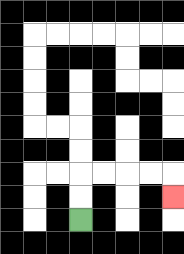{'start': '[3, 9]', 'end': '[7, 8]', 'path_directions': 'U,U,R,R,R,R,D', 'path_coordinates': '[[3, 9], [3, 8], [3, 7], [4, 7], [5, 7], [6, 7], [7, 7], [7, 8]]'}